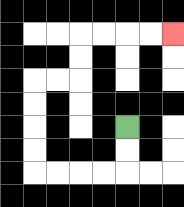{'start': '[5, 5]', 'end': '[7, 1]', 'path_directions': 'D,D,L,L,L,L,U,U,U,U,R,R,U,U,R,R,R,R', 'path_coordinates': '[[5, 5], [5, 6], [5, 7], [4, 7], [3, 7], [2, 7], [1, 7], [1, 6], [1, 5], [1, 4], [1, 3], [2, 3], [3, 3], [3, 2], [3, 1], [4, 1], [5, 1], [6, 1], [7, 1]]'}